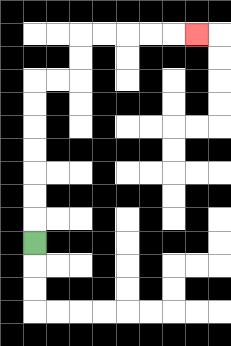{'start': '[1, 10]', 'end': '[8, 1]', 'path_directions': 'U,U,U,U,U,U,U,R,R,U,U,R,R,R,R,R', 'path_coordinates': '[[1, 10], [1, 9], [1, 8], [1, 7], [1, 6], [1, 5], [1, 4], [1, 3], [2, 3], [3, 3], [3, 2], [3, 1], [4, 1], [5, 1], [6, 1], [7, 1], [8, 1]]'}